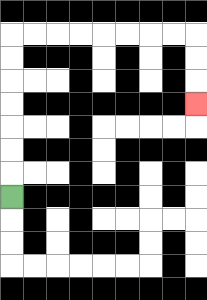{'start': '[0, 8]', 'end': '[8, 4]', 'path_directions': 'U,U,U,U,U,U,U,R,R,R,R,R,R,R,R,D,D,D', 'path_coordinates': '[[0, 8], [0, 7], [0, 6], [0, 5], [0, 4], [0, 3], [0, 2], [0, 1], [1, 1], [2, 1], [3, 1], [4, 1], [5, 1], [6, 1], [7, 1], [8, 1], [8, 2], [8, 3], [8, 4]]'}